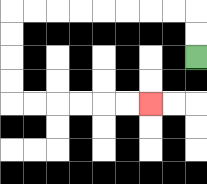{'start': '[8, 2]', 'end': '[6, 4]', 'path_directions': 'U,U,L,L,L,L,L,L,L,L,D,D,D,D,R,R,R,R,R,R', 'path_coordinates': '[[8, 2], [8, 1], [8, 0], [7, 0], [6, 0], [5, 0], [4, 0], [3, 0], [2, 0], [1, 0], [0, 0], [0, 1], [0, 2], [0, 3], [0, 4], [1, 4], [2, 4], [3, 4], [4, 4], [5, 4], [6, 4]]'}